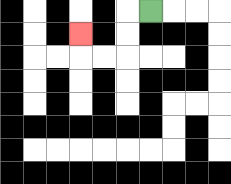{'start': '[6, 0]', 'end': '[3, 1]', 'path_directions': 'L,D,D,L,L,U', 'path_coordinates': '[[6, 0], [5, 0], [5, 1], [5, 2], [4, 2], [3, 2], [3, 1]]'}